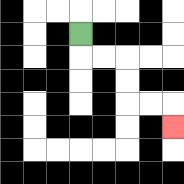{'start': '[3, 1]', 'end': '[7, 5]', 'path_directions': 'D,R,R,D,D,R,R,D', 'path_coordinates': '[[3, 1], [3, 2], [4, 2], [5, 2], [5, 3], [5, 4], [6, 4], [7, 4], [7, 5]]'}